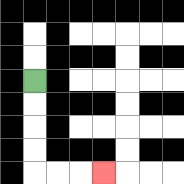{'start': '[1, 3]', 'end': '[4, 7]', 'path_directions': 'D,D,D,D,R,R,R', 'path_coordinates': '[[1, 3], [1, 4], [1, 5], [1, 6], [1, 7], [2, 7], [3, 7], [4, 7]]'}